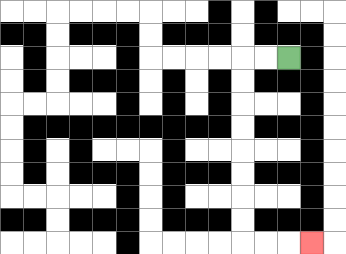{'start': '[12, 2]', 'end': '[13, 10]', 'path_directions': 'L,L,D,D,D,D,D,D,D,D,R,R,R', 'path_coordinates': '[[12, 2], [11, 2], [10, 2], [10, 3], [10, 4], [10, 5], [10, 6], [10, 7], [10, 8], [10, 9], [10, 10], [11, 10], [12, 10], [13, 10]]'}